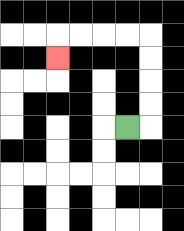{'start': '[5, 5]', 'end': '[2, 2]', 'path_directions': 'R,U,U,U,U,L,L,L,L,D', 'path_coordinates': '[[5, 5], [6, 5], [6, 4], [6, 3], [6, 2], [6, 1], [5, 1], [4, 1], [3, 1], [2, 1], [2, 2]]'}